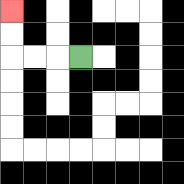{'start': '[3, 2]', 'end': '[0, 0]', 'path_directions': 'L,L,L,U,U', 'path_coordinates': '[[3, 2], [2, 2], [1, 2], [0, 2], [0, 1], [0, 0]]'}